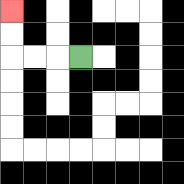{'start': '[3, 2]', 'end': '[0, 0]', 'path_directions': 'L,L,L,U,U', 'path_coordinates': '[[3, 2], [2, 2], [1, 2], [0, 2], [0, 1], [0, 0]]'}